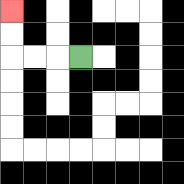{'start': '[3, 2]', 'end': '[0, 0]', 'path_directions': 'L,L,L,U,U', 'path_coordinates': '[[3, 2], [2, 2], [1, 2], [0, 2], [0, 1], [0, 0]]'}